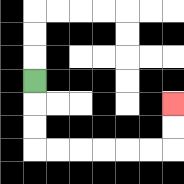{'start': '[1, 3]', 'end': '[7, 4]', 'path_directions': 'D,D,D,R,R,R,R,R,R,U,U', 'path_coordinates': '[[1, 3], [1, 4], [1, 5], [1, 6], [2, 6], [3, 6], [4, 6], [5, 6], [6, 6], [7, 6], [7, 5], [7, 4]]'}